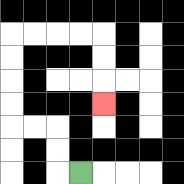{'start': '[3, 7]', 'end': '[4, 4]', 'path_directions': 'L,U,U,L,L,U,U,U,U,R,R,R,R,D,D,D', 'path_coordinates': '[[3, 7], [2, 7], [2, 6], [2, 5], [1, 5], [0, 5], [0, 4], [0, 3], [0, 2], [0, 1], [1, 1], [2, 1], [3, 1], [4, 1], [4, 2], [4, 3], [4, 4]]'}